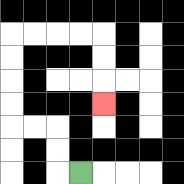{'start': '[3, 7]', 'end': '[4, 4]', 'path_directions': 'L,U,U,L,L,U,U,U,U,R,R,R,R,D,D,D', 'path_coordinates': '[[3, 7], [2, 7], [2, 6], [2, 5], [1, 5], [0, 5], [0, 4], [0, 3], [0, 2], [0, 1], [1, 1], [2, 1], [3, 1], [4, 1], [4, 2], [4, 3], [4, 4]]'}